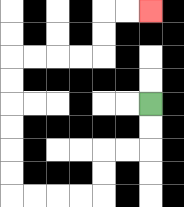{'start': '[6, 4]', 'end': '[6, 0]', 'path_directions': 'D,D,L,L,D,D,L,L,L,L,U,U,U,U,U,U,R,R,R,R,U,U,R,R', 'path_coordinates': '[[6, 4], [6, 5], [6, 6], [5, 6], [4, 6], [4, 7], [4, 8], [3, 8], [2, 8], [1, 8], [0, 8], [0, 7], [0, 6], [0, 5], [0, 4], [0, 3], [0, 2], [1, 2], [2, 2], [3, 2], [4, 2], [4, 1], [4, 0], [5, 0], [6, 0]]'}